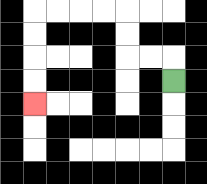{'start': '[7, 3]', 'end': '[1, 4]', 'path_directions': 'U,L,L,U,U,L,L,L,L,D,D,D,D', 'path_coordinates': '[[7, 3], [7, 2], [6, 2], [5, 2], [5, 1], [5, 0], [4, 0], [3, 0], [2, 0], [1, 0], [1, 1], [1, 2], [1, 3], [1, 4]]'}